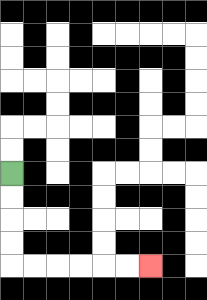{'start': '[0, 7]', 'end': '[6, 11]', 'path_directions': 'D,D,D,D,R,R,R,R,R,R', 'path_coordinates': '[[0, 7], [0, 8], [0, 9], [0, 10], [0, 11], [1, 11], [2, 11], [3, 11], [4, 11], [5, 11], [6, 11]]'}